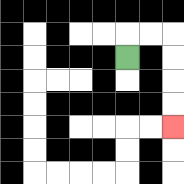{'start': '[5, 2]', 'end': '[7, 5]', 'path_directions': 'U,R,R,D,D,D,D', 'path_coordinates': '[[5, 2], [5, 1], [6, 1], [7, 1], [7, 2], [7, 3], [7, 4], [7, 5]]'}